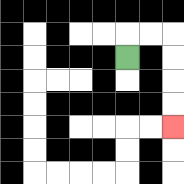{'start': '[5, 2]', 'end': '[7, 5]', 'path_directions': 'U,R,R,D,D,D,D', 'path_coordinates': '[[5, 2], [5, 1], [6, 1], [7, 1], [7, 2], [7, 3], [7, 4], [7, 5]]'}